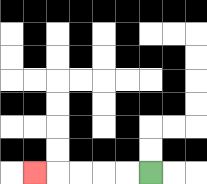{'start': '[6, 7]', 'end': '[1, 7]', 'path_directions': 'L,L,L,L,L', 'path_coordinates': '[[6, 7], [5, 7], [4, 7], [3, 7], [2, 7], [1, 7]]'}